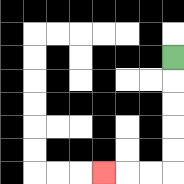{'start': '[7, 2]', 'end': '[4, 7]', 'path_directions': 'D,D,D,D,D,L,L,L', 'path_coordinates': '[[7, 2], [7, 3], [7, 4], [7, 5], [7, 6], [7, 7], [6, 7], [5, 7], [4, 7]]'}